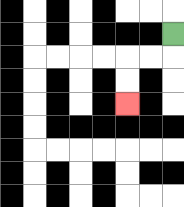{'start': '[7, 1]', 'end': '[5, 4]', 'path_directions': 'D,L,L,D,D', 'path_coordinates': '[[7, 1], [7, 2], [6, 2], [5, 2], [5, 3], [5, 4]]'}